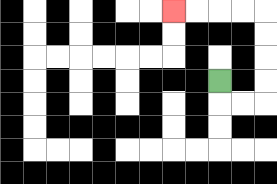{'start': '[9, 3]', 'end': '[7, 0]', 'path_directions': 'D,R,R,U,U,U,U,L,L,L,L', 'path_coordinates': '[[9, 3], [9, 4], [10, 4], [11, 4], [11, 3], [11, 2], [11, 1], [11, 0], [10, 0], [9, 0], [8, 0], [7, 0]]'}